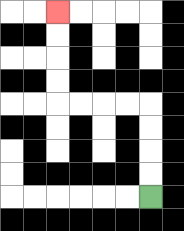{'start': '[6, 8]', 'end': '[2, 0]', 'path_directions': 'U,U,U,U,L,L,L,L,U,U,U,U', 'path_coordinates': '[[6, 8], [6, 7], [6, 6], [6, 5], [6, 4], [5, 4], [4, 4], [3, 4], [2, 4], [2, 3], [2, 2], [2, 1], [2, 0]]'}